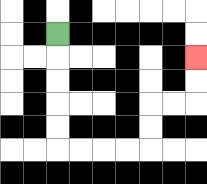{'start': '[2, 1]', 'end': '[8, 2]', 'path_directions': 'D,D,D,D,D,R,R,R,R,U,U,R,R,U,U', 'path_coordinates': '[[2, 1], [2, 2], [2, 3], [2, 4], [2, 5], [2, 6], [3, 6], [4, 6], [5, 6], [6, 6], [6, 5], [6, 4], [7, 4], [8, 4], [8, 3], [8, 2]]'}